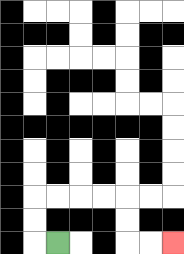{'start': '[2, 10]', 'end': '[7, 10]', 'path_directions': 'L,U,U,R,R,R,R,D,D,R,R', 'path_coordinates': '[[2, 10], [1, 10], [1, 9], [1, 8], [2, 8], [3, 8], [4, 8], [5, 8], [5, 9], [5, 10], [6, 10], [7, 10]]'}